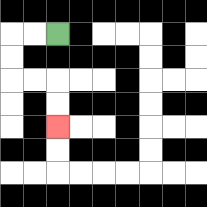{'start': '[2, 1]', 'end': '[2, 5]', 'path_directions': 'L,L,D,D,R,R,D,D', 'path_coordinates': '[[2, 1], [1, 1], [0, 1], [0, 2], [0, 3], [1, 3], [2, 3], [2, 4], [2, 5]]'}